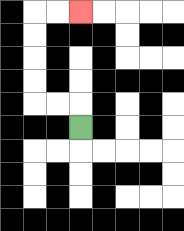{'start': '[3, 5]', 'end': '[3, 0]', 'path_directions': 'U,L,L,U,U,U,U,R,R', 'path_coordinates': '[[3, 5], [3, 4], [2, 4], [1, 4], [1, 3], [1, 2], [1, 1], [1, 0], [2, 0], [3, 0]]'}